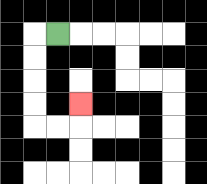{'start': '[2, 1]', 'end': '[3, 4]', 'path_directions': 'L,D,D,D,D,R,R,U', 'path_coordinates': '[[2, 1], [1, 1], [1, 2], [1, 3], [1, 4], [1, 5], [2, 5], [3, 5], [3, 4]]'}